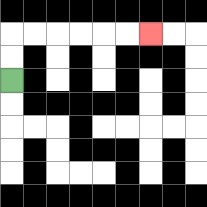{'start': '[0, 3]', 'end': '[6, 1]', 'path_directions': 'U,U,R,R,R,R,R,R', 'path_coordinates': '[[0, 3], [0, 2], [0, 1], [1, 1], [2, 1], [3, 1], [4, 1], [5, 1], [6, 1]]'}